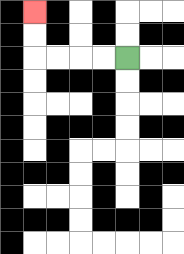{'start': '[5, 2]', 'end': '[1, 0]', 'path_directions': 'L,L,L,L,U,U', 'path_coordinates': '[[5, 2], [4, 2], [3, 2], [2, 2], [1, 2], [1, 1], [1, 0]]'}